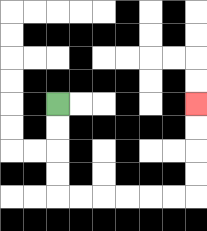{'start': '[2, 4]', 'end': '[8, 4]', 'path_directions': 'D,D,D,D,R,R,R,R,R,R,U,U,U,U', 'path_coordinates': '[[2, 4], [2, 5], [2, 6], [2, 7], [2, 8], [3, 8], [4, 8], [5, 8], [6, 8], [7, 8], [8, 8], [8, 7], [8, 6], [8, 5], [8, 4]]'}